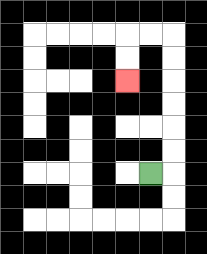{'start': '[6, 7]', 'end': '[5, 3]', 'path_directions': 'R,U,U,U,U,U,U,L,L,D,D', 'path_coordinates': '[[6, 7], [7, 7], [7, 6], [7, 5], [7, 4], [7, 3], [7, 2], [7, 1], [6, 1], [5, 1], [5, 2], [5, 3]]'}